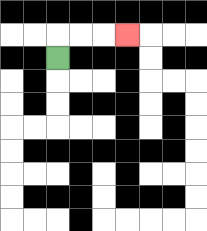{'start': '[2, 2]', 'end': '[5, 1]', 'path_directions': 'U,R,R,R', 'path_coordinates': '[[2, 2], [2, 1], [3, 1], [4, 1], [5, 1]]'}